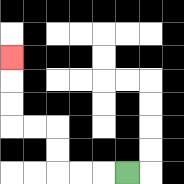{'start': '[5, 7]', 'end': '[0, 2]', 'path_directions': 'L,L,L,U,U,L,L,U,U,U', 'path_coordinates': '[[5, 7], [4, 7], [3, 7], [2, 7], [2, 6], [2, 5], [1, 5], [0, 5], [0, 4], [0, 3], [0, 2]]'}